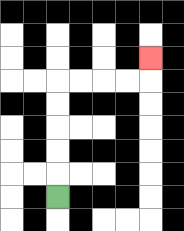{'start': '[2, 8]', 'end': '[6, 2]', 'path_directions': 'U,U,U,U,U,R,R,R,R,U', 'path_coordinates': '[[2, 8], [2, 7], [2, 6], [2, 5], [2, 4], [2, 3], [3, 3], [4, 3], [5, 3], [6, 3], [6, 2]]'}